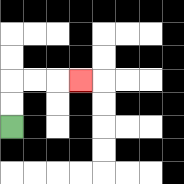{'start': '[0, 5]', 'end': '[3, 3]', 'path_directions': 'U,U,R,R,R', 'path_coordinates': '[[0, 5], [0, 4], [0, 3], [1, 3], [2, 3], [3, 3]]'}